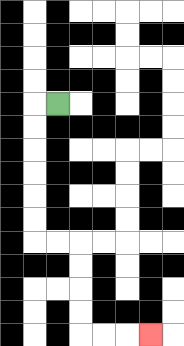{'start': '[2, 4]', 'end': '[6, 14]', 'path_directions': 'L,D,D,D,D,D,D,R,R,D,D,D,D,R,R,R', 'path_coordinates': '[[2, 4], [1, 4], [1, 5], [1, 6], [1, 7], [1, 8], [1, 9], [1, 10], [2, 10], [3, 10], [3, 11], [3, 12], [3, 13], [3, 14], [4, 14], [5, 14], [6, 14]]'}